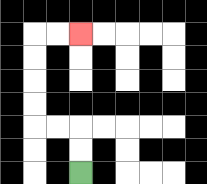{'start': '[3, 7]', 'end': '[3, 1]', 'path_directions': 'U,U,L,L,U,U,U,U,R,R', 'path_coordinates': '[[3, 7], [3, 6], [3, 5], [2, 5], [1, 5], [1, 4], [1, 3], [1, 2], [1, 1], [2, 1], [3, 1]]'}